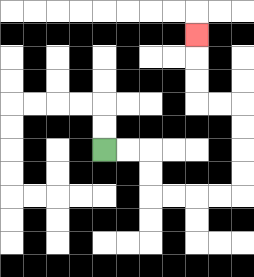{'start': '[4, 6]', 'end': '[8, 1]', 'path_directions': 'R,R,D,D,R,R,R,R,U,U,U,U,L,L,U,U,U', 'path_coordinates': '[[4, 6], [5, 6], [6, 6], [6, 7], [6, 8], [7, 8], [8, 8], [9, 8], [10, 8], [10, 7], [10, 6], [10, 5], [10, 4], [9, 4], [8, 4], [8, 3], [8, 2], [8, 1]]'}